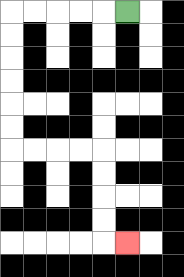{'start': '[5, 0]', 'end': '[5, 10]', 'path_directions': 'L,L,L,L,L,D,D,D,D,D,D,R,R,R,R,D,D,D,D,R', 'path_coordinates': '[[5, 0], [4, 0], [3, 0], [2, 0], [1, 0], [0, 0], [0, 1], [0, 2], [0, 3], [0, 4], [0, 5], [0, 6], [1, 6], [2, 6], [3, 6], [4, 6], [4, 7], [4, 8], [4, 9], [4, 10], [5, 10]]'}